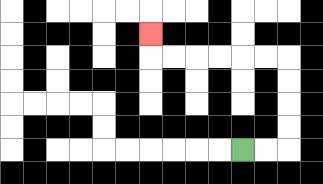{'start': '[10, 6]', 'end': '[6, 1]', 'path_directions': 'R,R,U,U,U,U,L,L,L,L,L,L,U', 'path_coordinates': '[[10, 6], [11, 6], [12, 6], [12, 5], [12, 4], [12, 3], [12, 2], [11, 2], [10, 2], [9, 2], [8, 2], [7, 2], [6, 2], [6, 1]]'}